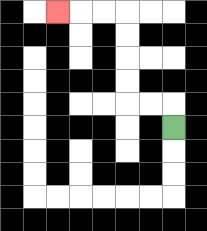{'start': '[7, 5]', 'end': '[2, 0]', 'path_directions': 'U,L,L,U,U,U,U,L,L,L', 'path_coordinates': '[[7, 5], [7, 4], [6, 4], [5, 4], [5, 3], [5, 2], [5, 1], [5, 0], [4, 0], [3, 0], [2, 0]]'}